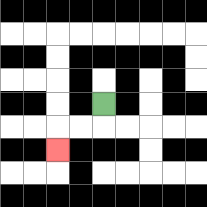{'start': '[4, 4]', 'end': '[2, 6]', 'path_directions': 'D,L,L,D', 'path_coordinates': '[[4, 4], [4, 5], [3, 5], [2, 5], [2, 6]]'}